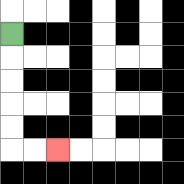{'start': '[0, 1]', 'end': '[2, 6]', 'path_directions': 'D,D,D,D,D,R,R', 'path_coordinates': '[[0, 1], [0, 2], [0, 3], [0, 4], [0, 5], [0, 6], [1, 6], [2, 6]]'}